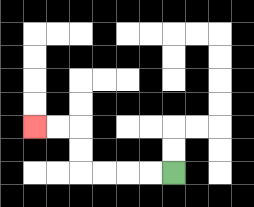{'start': '[7, 7]', 'end': '[1, 5]', 'path_directions': 'L,L,L,L,U,U,L,L', 'path_coordinates': '[[7, 7], [6, 7], [5, 7], [4, 7], [3, 7], [3, 6], [3, 5], [2, 5], [1, 5]]'}